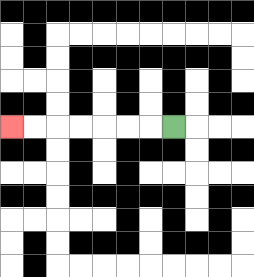{'start': '[7, 5]', 'end': '[0, 5]', 'path_directions': 'L,L,L,L,L,L,L', 'path_coordinates': '[[7, 5], [6, 5], [5, 5], [4, 5], [3, 5], [2, 5], [1, 5], [0, 5]]'}